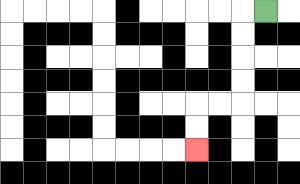{'start': '[11, 0]', 'end': '[8, 6]', 'path_directions': 'L,D,D,D,D,L,L,D,D', 'path_coordinates': '[[11, 0], [10, 0], [10, 1], [10, 2], [10, 3], [10, 4], [9, 4], [8, 4], [8, 5], [8, 6]]'}